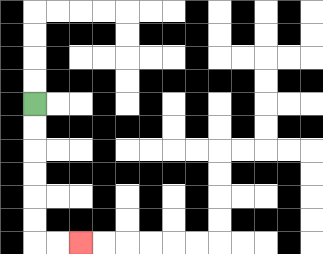{'start': '[1, 4]', 'end': '[3, 10]', 'path_directions': 'D,D,D,D,D,D,R,R', 'path_coordinates': '[[1, 4], [1, 5], [1, 6], [1, 7], [1, 8], [1, 9], [1, 10], [2, 10], [3, 10]]'}